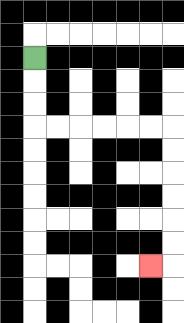{'start': '[1, 2]', 'end': '[6, 11]', 'path_directions': 'D,D,D,R,R,R,R,R,R,D,D,D,D,D,D,L', 'path_coordinates': '[[1, 2], [1, 3], [1, 4], [1, 5], [2, 5], [3, 5], [4, 5], [5, 5], [6, 5], [7, 5], [7, 6], [7, 7], [7, 8], [7, 9], [7, 10], [7, 11], [6, 11]]'}